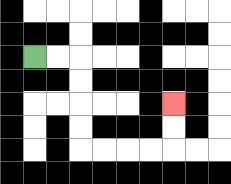{'start': '[1, 2]', 'end': '[7, 4]', 'path_directions': 'R,R,D,D,D,D,R,R,R,R,U,U', 'path_coordinates': '[[1, 2], [2, 2], [3, 2], [3, 3], [3, 4], [3, 5], [3, 6], [4, 6], [5, 6], [6, 6], [7, 6], [7, 5], [7, 4]]'}